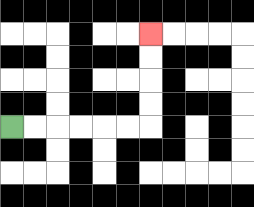{'start': '[0, 5]', 'end': '[6, 1]', 'path_directions': 'R,R,R,R,R,R,U,U,U,U', 'path_coordinates': '[[0, 5], [1, 5], [2, 5], [3, 5], [4, 5], [5, 5], [6, 5], [6, 4], [6, 3], [6, 2], [6, 1]]'}